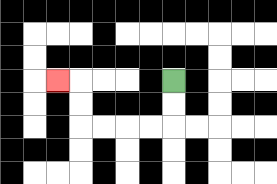{'start': '[7, 3]', 'end': '[2, 3]', 'path_directions': 'D,D,L,L,L,L,U,U,L', 'path_coordinates': '[[7, 3], [7, 4], [7, 5], [6, 5], [5, 5], [4, 5], [3, 5], [3, 4], [3, 3], [2, 3]]'}